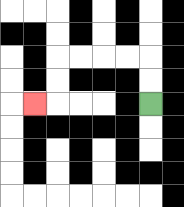{'start': '[6, 4]', 'end': '[1, 4]', 'path_directions': 'U,U,L,L,L,L,D,D,L', 'path_coordinates': '[[6, 4], [6, 3], [6, 2], [5, 2], [4, 2], [3, 2], [2, 2], [2, 3], [2, 4], [1, 4]]'}